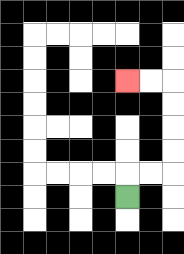{'start': '[5, 8]', 'end': '[5, 3]', 'path_directions': 'U,R,R,U,U,U,U,L,L', 'path_coordinates': '[[5, 8], [5, 7], [6, 7], [7, 7], [7, 6], [7, 5], [7, 4], [7, 3], [6, 3], [5, 3]]'}